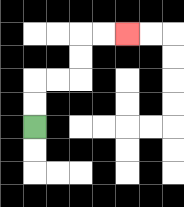{'start': '[1, 5]', 'end': '[5, 1]', 'path_directions': 'U,U,R,R,U,U,R,R', 'path_coordinates': '[[1, 5], [1, 4], [1, 3], [2, 3], [3, 3], [3, 2], [3, 1], [4, 1], [5, 1]]'}